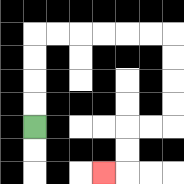{'start': '[1, 5]', 'end': '[4, 7]', 'path_directions': 'U,U,U,U,R,R,R,R,R,R,D,D,D,D,L,L,D,D,L', 'path_coordinates': '[[1, 5], [1, 4], [1, 3], [1, 2], [1, 1], [2, 1], [3, 1], [4, 1], [5, 1], [6, 1], [7, 1], [7, 2], [7, 3], [7, 4], [7, 5], [6, 5], [5, 5], [5, 6], [5, 7], [4, 7]]'}